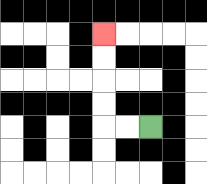{'start': '[6, 5]', 'end': '[4, 1]', 'path_directions': 'L,L,U,U,U,U', 'path_coordinates': '[[6, 5], [5, 5], [4, 5], [4, 4], [4, 3], [4, 2], [4, 1]]'}